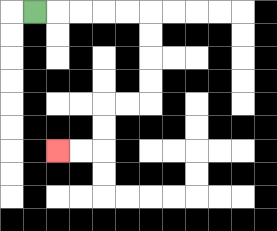{'start': '[1, 0]', 'end': '[2, 6]', 'path_directions': 'R,R,R,R,R,D,D,D,D,L,L,D,D,L,L', 'path_coordinates': '[[1, 0], [2, 0], [3, 0], [4, 0], [5, 0], [6, 0], [6, 1], [6, 2], [6, 3], [6, 4], [5, 4], [4, 4], [4, 5], [4, 6], [3, 6], [2, 6]]'}